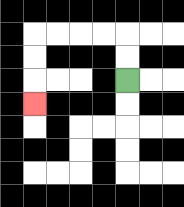{'start': '[5, 3]', 'end': '[1, 4]', 'path_directions': 'U,U,L,L,L,L,D,D,D', 'path_coordinates': '[[5, 3], [5, 2], [5, 1], [4, 1], [3, 1], [2, 1], [1, 1], [1, 2], [1, 3], [1, 4]]'}